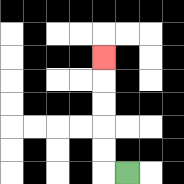{'start': '[5, 7]', 'end': '[4, 2]', 'path_directions': 'L,U,U,U,U,U', 'path_coordinates': '[[5, 7], [4, 7], [4, 6], [4, 5], [4, 4], [4, 3], [4, 2]]'}